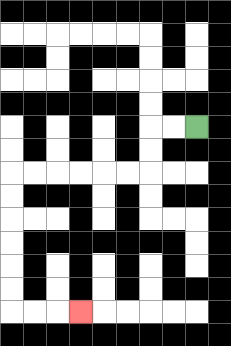{'start': '[8, 5]', 'end': '[3, 13]', 'path_directions': 'L,L,D,D,L,L,L,L,L,L,D,D,D,D,D,D,R,R,R', 'path_coordinates': '[[8, 5], [7, 5], [6, 5], [6, 6], [6, 7], [5, 7], [4, 7], [3, 7], [2, 7], [1, 7], [0, 7], [0, 8], [0, 9], [0, 10], [0, 11], [0, 12], [0, 13], [1, 13], [2, 13], [3, 13]]'}